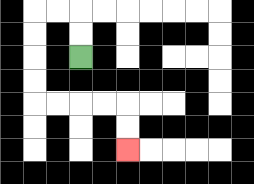{'start': '[3, 2]', 'end': '[5, 6]', 'path_directions': 'U,U,L,L,D,D,D,D,R,R,R,R,D,D', 'path_coordinates': '[[3, 2], [3, 1], [3, 0], [2, 0], [1, 0], [1, 1], [1, 2], [1, 3], [1, 4], [2, 4], [3, 4], [4, 4], [5, 4], [5, 5], [5, 6]]'}